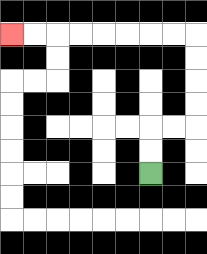{'start': '[6, 7]', 'end': '[0, 1]', 'path_directions': 'U,U,R,R,U,U,U,U,L,L,L,L,L,L,L,L', 'path_coordinates': '[[6, 7], [6, 6], [6, 5], [7, 5], [8, 5], [8, 4], [8, 3], [8, 2], [8, 1], [7, 1], [6, 1], [5, 1], [4, 1], [3, 1], [2, 1], [1, 1], [0, 1]]'}